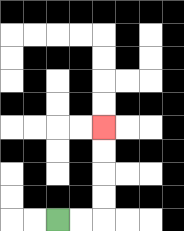{'start': '[2, 9]', 'end': '[4, 5]', 'path_directions': 'R,R,U,U,U,U', 'path_coordinates': '[[2, 9], [3, 9], [4, 9], [4, 8], [4, 7], [4, 6], [4, 5]]'}